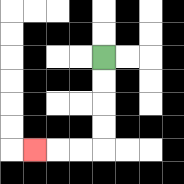{'start': '[4, 2]', 'end': '[1, 6]', 'path_directions': 'D,D,D,D,L,L,L', 'path_coordinates': '[[4, 2], [4, 3], [4, 4], [4, 5], [4, 6], [3, 6], [2, 6], [1, 6]]'}